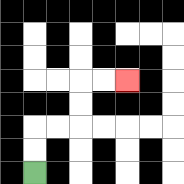{'start': '[1, 7]', 'end': '[5, 3]', 'path_directions': 'U,U,R,R,U,U,R,R', 'path_coordinates': '[[1, 7], [1, 6], [1, 5], [2, 5], [3, 5], [3, 4], [3, 3], [4, 3], [5, 3]]'}